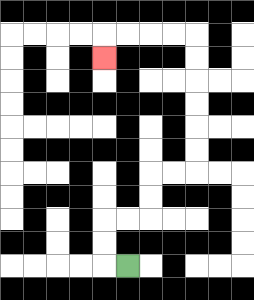{'start': '[5, 11]', 'end': '[4, 2]', 'path_directions': 'L,U,U,R,R,U,U,R,R,U,U,U,U,U,U,L,L,L,L,D', 'path_coordinates': '[[5, 11], [4, 11], [4, 10], [4, 9], [5, 9], [6, 9], [6, 8], [6, 7], [7, 7], [8, 7], [8, 6], [8, 5], [8, 4], [8, 3], [8, 2], [8, 1], [7, 1], [6, 1], [5, 1], [4, 1], [4, 2]]'}